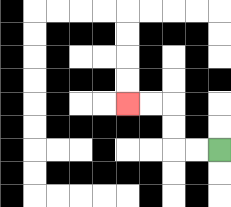{'start': '[9, 6]', 'end': '[5, 4]', 'path_directions': 'L,L,U,U,L,L', 'path_coordinates': '[[9, 6], [8, 6], [7, 6], [7, 5], [7, 4], [6, 4], [5, 4]]'}